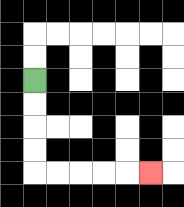{'start': '[1, 3]', 'end': '[6, 7]', 'path_directions': 'D,D,D,D,R,R,R,R,R', 'path_coordinates': '[[1, 3], [1, 4], [1, 5], [1, 6], [1, 7], [2, 7], [3, 7], [4, 7], [5, 7], [6, 7]]'}